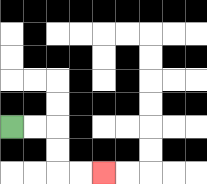{'start': '[0, 5]', 'end': '[4, 7]', 'path_directions': 'R,R,D,D,R,R', 'path_coordinates': '[[0, 5], [1, 5], [2, 5], [2, 6], [2, 7], [3, 7], [4, 7]]'}